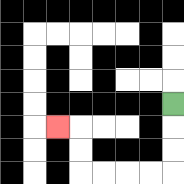{'start': '[7, 4]', 'end': '[2, 5]', 'path_directions': 'D,D,D,L,L,L,L,U,U,L', 'path_coordinates': '[[7, 4], [7, 5], [7, 6], [7, 7], [6, 7], [5, 7], [4, 7], [3, 7], [3, 6], [3, 5], [2, 5]]'}